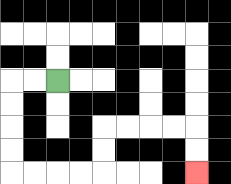{'start': '[2, 3]', 'end': '[8, 7]', 'path_directions': 'L,L,D,D,D,D,R,R,R,R,U,U,R,R,R,R,D,D', 'path_coordinates': '[[2, 3], [1, 3], [0, 3], [0, 4], [0, 5], [0, 6], [0, 7], [1, 7], [2, 7], [3, 7], [4, 7], [4, 6], [4, 5], [5, 5], [6, 5], [7, 5], [8, 5], [8, 6], [8, 7]]'}